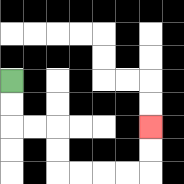{'start': '[0, 3]', 'end': '[6, 5]', 'path_directions': 'D,D,R,R,D,D,R,R,R,R,U,U', 'path_coordinates': '[[0, 3], [0, 4], [0, 5], [1, 5], [2, 5], [2, 6], [2, 7], [3, 7], [4, 7], [5, 7], [6, 7], [6, 6], [6, 5]]'}